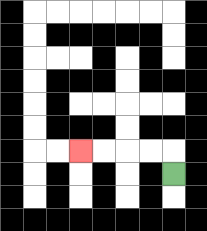{'start': '[7, 7]', 'end': '[3, 6]', 'path_directions': 'U,L,L,L,L', 'path_coordinates': '[[7, 7], [7, 6], [6, 6], [5, 6], [4, 6], [3, 6]]'}